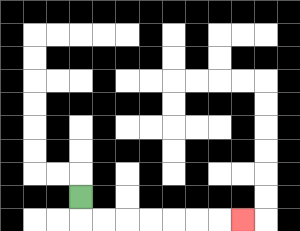{'start': '[3, 8]', 'end': '[10, 9]', 'path_directions': 'D,R,R,R,R,R,R,R', 'path_coordinates': '[[3, 8], [3, 9], [4, 9], [5, 9], [6, 9], [7, 9], [8, 9], [9, 9], [10, 9]]'}